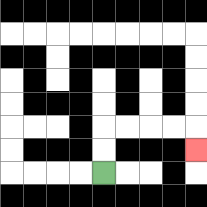{'start': '[4, 7]', 'end': '[8, 6]', 'path_directions': 'U,U,R,R,R,R,D', 'path_coordinates': '[[4, 7], [4, 6], [4, 5], [5, 5], [6, 5], [7, 5], [8, 5], [8, 6]]'}